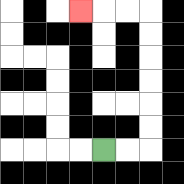{'start': '[4, 6]', 'end': '[3, 0]', 'path_directions': 'R,R,U,U,U,U,U,U,L,L,L', 'path_coordinates': '[[4, 6], [5, 6], [6, 6], [6, 5], [6, 4], [6, 3], [6, 2], [6, 1], [6, 0], [5, 0], [4, 0], [3, 0]]'}